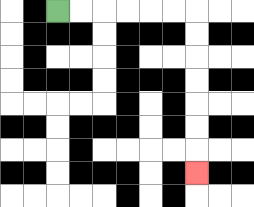{'start': '[2, 0]', 'end': '[8, 7]', 'path_directions': 'R,R,R,R,R,R,D,D,D,D,D,D,D', 'path_coordinates': '[[2, 0], [3, 0], [4, 0], [5, 0], [6, 0], [7, 0], [8, 0], [8, 1], [8, 2], [8, 3], [8, 4], [8, 5], [8, 6], [8, 7]]'}